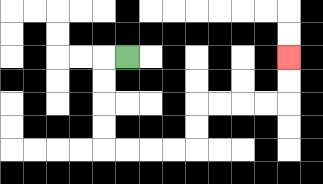{'start': '[5, 2]', 'end': '[12, 2]', 'path_directions': 'L,D,D,D,D,R,R,R,R,U,U,R,R,R,R,U,U', 'path_coordinates': '[[5, 2], [4, 2], [4, 3], [4, 4], [4, 5], [4, 6], [5, 6], [6, 6], [7, 6], [8, 6], [8, 5], [8, 4], [9, 4], [10, 4], [11, 4], [12, 4], [12, 3], [12, 2]]'}